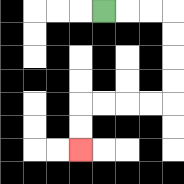{'start': '[4, 0]', 'end': '[3, 6]', 'path_directions': 'R,R,R,D,D,D,D,L,L,L,L,D,D', 'path_coordinates': '[[4, 0], [5, 0], [6, 0], [7, 0], [7, 1], [7, 2], [7, 3], [7, 4], [6, 4], [5, 4], [4, 4], [3, 4], [3, 5], [3, 6]]'}